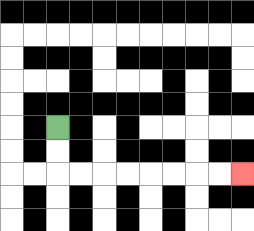{'start': '[2, 5]', 'end': '[10, 7]', 'path_directions': 'D,D,R,R,R,R,R,R,R,R', 'path_coordinates': '[[2, 5], [2, 6], [2, 7], [3, 7], [4, 7], [5, 7], [6, 7], [7, 7], [8, 7], [9, 7], [10, 7]]'}